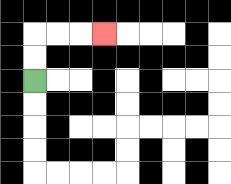{'start': '[1, 3]', 'end': '[4, 1]', 'path_directions': 'U,U,R,R,R', 'path_coordinates': '[[1, 3], [1, 2], [1, 1], [2, 1], [3, 1], [4, 1]]'}